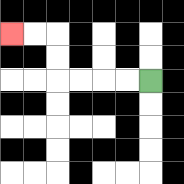{'start': '[6, 3]', 'end': '[0, 1]', 'path_directions': 'L,L,L,L,U,U,L,L', 'path_coordinates': '[[6, 3], [5, 3], [4, 3], [3, 3], [2, 3], [2, 2], [2, 1], [1, 1], [0, 1]]'}